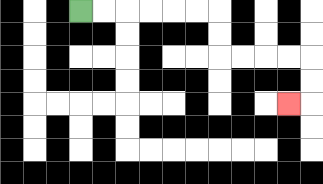{'start': '[3, 0]', 'end': '[12, 4]', 'path_directions': 'R,R,R,R,R,R,D,D,R,R,R,R,D,D,L', 'path_coordinates': '[[3, 0], [4, 0], [5, 0], [6, 0], [7, 0], [8, 0], [9, 0], [9, 1], [9, 2], [10, 2], [11, 2], [12, 2], [13, 2], [13, 3], [13, 4], [12, 4]]'}